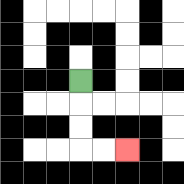{'start': '[3, 3]', 'end': '[5, 6]', 'path_directions': 'D,D,D,R,R', 'path_coordinates': '[[3, 3], [3, 4], [3, 5], [3, 6], [4, 6], [5, 6]]'}